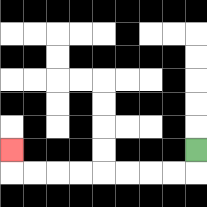{'start': '[8, 6]', 'end': '[0, 6]', 'path_directions': 'D,L,L,L,L,L,L,L,L,U', 'path_coordinates': '[[8, 6], [8, 7], [7, 7], [6, 7], [5, 7], [4, 7], [3, 7], [2, 7], [1, 7], [0, 7], [0, 6]]'}